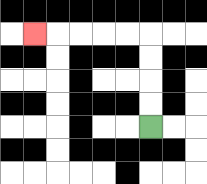{'start': '[6, 5]', 'end': '[1, 1]', 'path_directions': 'U,U,U,U,L,L,L,L,L', 'path_coordinates': '[[6, 5], [6, 4], [6, 3], [6, 2], [6, 1], [5, 1], [4, 1], [3, 1], [2, 1], [1, 1]]'}